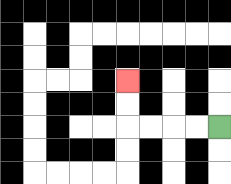{'start': '[9, 5]', 'end': '[5, 3]', 'path_directions': 'L,L,L,L,U,U', 'path_coordinates': '[[9, 5], [8, 5], [7, 5], [6, 5], [5, 5], [5, 4], [5, 3]]'}